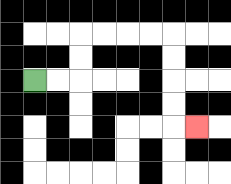{'start': '[1, 3]', 'end': '[8, 5]', 'path_directions': 'R,R,U,U,R,R,R,R,D,D,D,D,R', 'path_coordinates': '[[1, 3], [2, 3], [3, 3], [3, 2], [3, 1], [4, 1], [5, 1], [6, 1], [7, 1], [7, 2], [7, 3], [7, 4], [7, 5], [8, 5]]'}